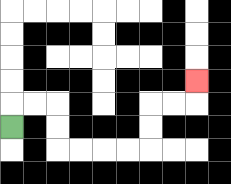{'start': '[0, 5]', 'end': '[8, 3]', 'path_directions': 'U,R,R,D,D,R,R,R,R,U,U,R,R,U', 'path_coordinates': '[[0, 5], [0, 4], [1, 4], [2, 4], [2, 5], [2, 6], [3, 6], [4, 6], [5, 6], [6, 6], [6, 5], [6, 4], [7, 4], [8, 4], [8, 3]]'}